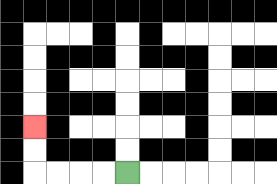{'start': '[5, 7]', 'end': '[1, 5]', 'path_directions': 'L,L,L,L,U,U', 'path_coordinates': '[[5, 7], [4, 7], [3, 7], [2, 7], [1, 7], [1, 6], [1, 5]]'}